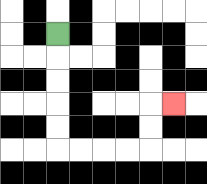{'start': '[2, 1]', 'end': '[7, 4]', 'path_directions': 'D,D,D,D,D,R,R,R,R,U,U,R', 'path_coordinates': '[[2, 1], [2, 2], [2, 3], [2, 4], [2, 5], [2, 6], [3, 6], [4, 6], [5, 6], [6, 6], [6, 5], [6, 4], [7, 4]]'}